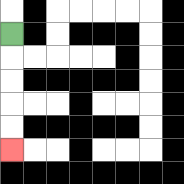{'start': '[0, 1]', 'end': '[0, 6]', 'path_directions': 'D,D,D,D,D', 'path_coordinates': '[[0, 1], [0, 2], [0, 3], [0, 4], [0, 5], [0, 6]]'}